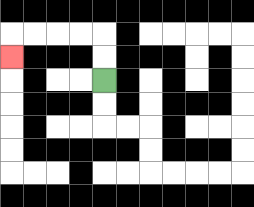{'start': '[4, 3]', 'end': '[0, 2]', 'path_directions': 'U,U,L,L,L,L,D', 'path_coordinates': '[[4, 3], [4, 2], [4, 1], [3, 1], [2, 1], [1, 1], [0, 1], [0, 2]]'}